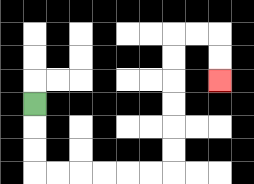{'start': '[1, 4]', 'end': '[9, 3]', 'path_directions': 'D,D,D,R,R,R,R,R,R,U,U,U,U,U,U,R,R,D,D', 'path_coordinates': '[[1, 4], [1, 5], [1, 6], [1, 7], [2, 7], [3, 7], [4, 7], [5, 7], [6, 7], [7, 7], [7, 6], [7, 5], [7, 4], [7, 3], [7, 2], [7, 1], [8, 1], [9, 1], [9, 2], [9, 3]]'}